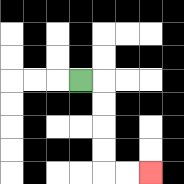{'start': '[3, 3]', 'end': '[6, 7]', 'path_directions': 'R,D,D,D,D,R,R', 'path_coordinates': '[[3, 3], [4, 3], [4, 4], [4, 5], [4, 6], [4, 7], [5, 7], [6, 7]]'}